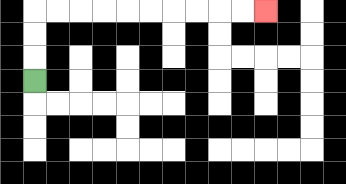{'start': '[1, 3]', 'end': '[11, 0]', 'path_directions': 'U,U,U,R,R,R,R,R,R,R,R,R,R', 'path_coordinates': '[[1, 3], [1, 2], [1, 1], [1, 0], [2, 0], [3, 0], [4, 0], [5, 0], [6, 0], [7, 0], [8, 0], [9, 0], [10, 0], [11, 0]]'}